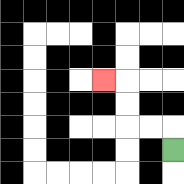{'start': '[7, 6]', 'end': '[4, 3]', 'path_directions': 'U,L,L,U,U,L', 'path_coordinates': '[[7, 6], [7, 5], [6, 5], [5, 5], [5, 4], [5, 3], [4, 3]]'}